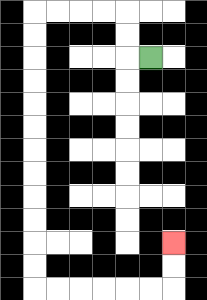{'start': '[6, 2]', 'end': '[7, 10]', 'path_directions': 'L,U,U,L,L,L,L,D,D,D,D,D,D,D,D,D,D,D,D,R,R,R,R,R,R,U,U', 'path_coordinates': '[[6, 2], [5, 2], [5, 1], [5, 0], [4, 0], [3, 0], [2, 0], [1, 0], [1, 1], [1, 2], [1, 3], [1, 4], [1, 5], [1, 6], [1, 7], [1, 8], [1, 9], [1, 10], [1, 11], [1, 12], [2, 12], [3, 12], [4, 12], [5, 12], [6, 12], [7, 12], [7, 11], [7, 10]]'}